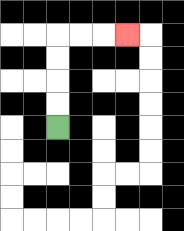{'start': '[2, 5]', 'end': '[5, 1]', 'path_directions': 'U,U,U,U,R,R,R', 'path_coordinates': '[[2, 5], [2, 4], [2, 3], [2, 2], [2, 1], [3, 1], [4, 1], [5, 1]]'}